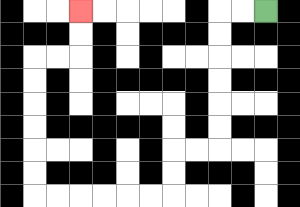{'start': '[11, 0]', 'end': '[3, 0]', 'path_directions': 'L,L,D,D,D,D,D,D,L,L,D,D,L,L,L,L,L,L,U,U,U,U,U,U,R,R,U,U', 'path_coordinates': '[[11, 0], [10, 0], [9, 0], [9, 1], [9, 2], [9, 3], [9, 4], [9, 5], [9, 6], [8, 6], [7, 6], [7, 7], [7, 8], [6, 8], [5, 8], [4, 8], [3, 8], [2, 8], [1, 8], [1, 7], [1, 6], [1, 5], [1, 4], [1, 3], [1, 2], [2, 2], [3, 2], [3, 1], [3, 0]]'}